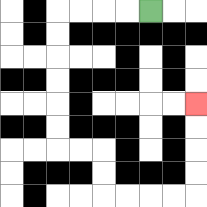{'start': '[6, 0]', 'end': '[8, 4]', 'path_directions': 'L,L,L,L,D,D,D,D,D,D,R,R,D,D,R,R,R,R,U,U,U,U', 'path_coordinates': '[[6, 0], [5, 0], [4, 0], [3, 0], [2, 0], [2, 1], [2, 2], [2, 3], [2, 4], [2, 5], [2, 6], [3, 6], [4, 6], [4, 7], [4, 8], [5, 8], [6, 8], [7, 8], [8, 8], [8, 7], [8, 6], [8, 5], [8, 4]]'}